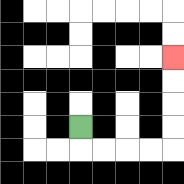{'start': '[3, 5]', 'end': '[7, 2]', 'path_directions': 'D,R,R,R,R,U,U,U,U', 'path_coordinates': '[[3, 5], [3, 6], [4, 6], [5, 6], [6, 6], [7, 6], [7, 5], [7, 4], [7, 3], [7, 2]]'}